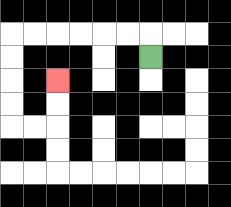{'start': '[6, 2]', 'end': '[2, 3]', 'path_directions': 'U,L,L,L,L,L,L,D,D,D,D,R,R,U,U', 'path_coordinates': '[[6, 2], [6, 1], [5, 1], [4, 1], [3, 1], [2, 1], [1, 1], [0, 1], [0, 2], [0, 3], [0, 4], [0, 5], [1, 5], [2, 5], [2, 4], [2, 3]]'}